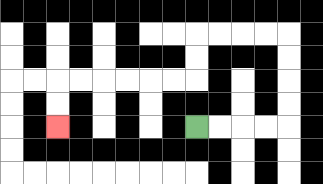{'start': '[8, 5]', 'end': '[2, 5]', 'path_directions': 'R,R,R,R,U,U,U,U,L,L,L,L,D,D,L,L,L,L,L,L,D,D', 'path_coordinates': '[[8, 5], [9, 5], [10, 5], [11, 5], [12, 5], [12, 4], [12, 3], [12, 2], [12, 1], [11, 1], [10, 1], [9, 1], [8, 1], [8, 2], [8, 3], [7, 3], [6, 3], [5, 3], [4, 3], [3, 3], [2, 3], [2, 4], [2, 5]]'}